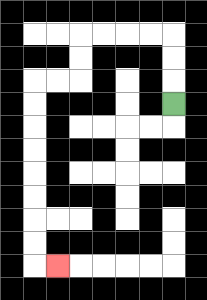{'start': '[7, 4]', 'end': '[2, 11]', 'path_directions': 'U,U,U,L,L,L,L,D,D,L,L,D,D,D,D,D,D,D,D,R', 'path_coordinates': '[[7, 4], [7, 3], [7, 2], [7, 1], [6, 1], [5, 1], [4, 1], [3, 1], [3, 2], [3, 3], [2, 3], [1, 3], [1, 4], [1, 5], [1, 6], [1, 7], [1, 8], [1, 9], [1, 10], [1, 11], [2, 11]]'}